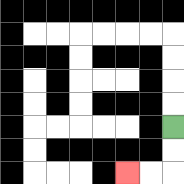{'start': '[7, 5]', 'end': '[5, 7]', 'path_directions': 'D,D,L,L', 'path_coordinates': '[[7, 5], [7, 6], [7, 7], [6, 7], [5, 7]]'}